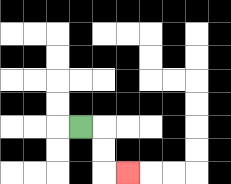{'start': '[3, 5]', 'end': '[5, 7]', 'path_directions': 'R,D,D,R', 'path_coordinates': '[[3, 5], [4, 5], [4, 6], [4, 7], [5, 7]]'}